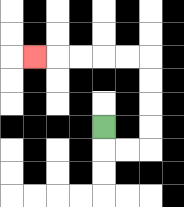{'start': '[4, 5]', 'end': '[1, 2]', 'path_directions': 'D,R,R,U,U,U,U,L,L,L,L,L', 'path_coordinates': '[[4, 5], [4, 6], [5, 6], [6, 6], [6, 5], [6, 4], [6, 3], [6, 2], [5, 2], [4, 2], [3, 2], [2, 2], [1, 2]]'}